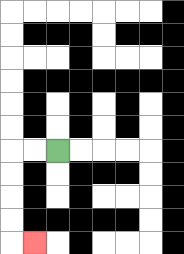{'start': '[2, 6]', 'end': '[1, 10]', 'path_directions': 'L,L,D,D,D,D,R', 'path_coordinates': '[[2, 6], [1, 6], [0, 6], [0, 7], [0, 8], [0, 9], [0, 10], [1, 10]]'}